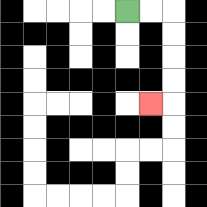{'start': '[5, 0]', 'end': '[6, 4]', 'path_directions': 'R,R,D,D,D,D,L', 'path_coordinates': '[[5, 0], [6, 0], [7, 0], [7, 1], [7, 2], [7, 3], [7, 4], [6, 4]]'}